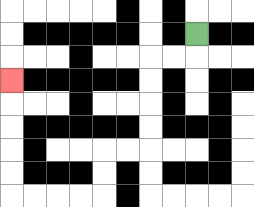{'start': '[8, 1]', 'end': '[0, 3]', 'path_directions': 'D,L,L,D,D,D,D,L,L,D,D,L,L,L,L,U,U,U,U,U', 'path_coordinates': '[[8, 1], [8, 2], [7, 2], [6, 2], [6, 3], [6, 4], [6, 5], [6, 6], [5, 6], [4, 6], [4, 7], [4, 8], [3, 8], [2, 8], [1, 8], [0, 8], [0, 7], [0, 6], [0, 5], [0, 4], [0, 3]]'}